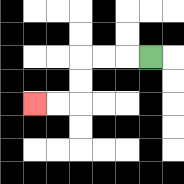{'start': '[6, 2]', 'end': '[1, 4]', 'path_directions': 'L,L,L,D,D,L,L', 'path_coordinates': '[[6, 2], [5, 2], [4, 2], [3, 2], [3, 3], [3, 4], [2, 4], [1, 4]]'}